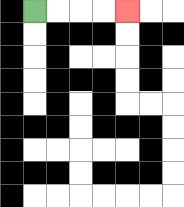{'start': '[1, 0]', 'end': '[5, 0]', 'path_directions': 'R,R,R,R', 'path_coordinates': '[[1, 0], [2, 0], [3, 0], [4, 0], [5, 0]]'}